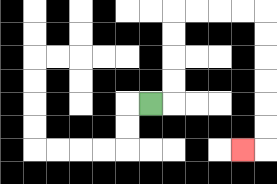{'start': '[6, 4]', 'end': '[10, 6]', 'path_directions': 'R,U,U,U,U,R,R,R,R,D,D,D,D,D,D,L', 'path_coordinates': '[[6, 4], [7, 4], [7, 3], [7, 2], [7, 1], [7, 0], [8, 0], [9, 0], [10, 0], [11, 0], [11, 1], [11, 2], [11, 3], [11, 4], [11, 5], [11, 6], [10, 6]]'}